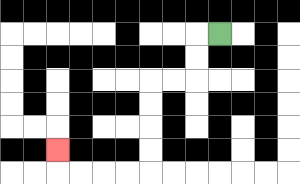{'start': '[9, 1]', 'end': '[2, 6]', 'path_directions': 'L,D,D,L,L,D,D,D,D,L,L,L,L,U', 'path_coordinates': '[[9, 1], [8, 1], [8, 2], [8, 3], [7, 3], [6, 3], [6, 4], [6, 5], [6, 6], [6, 7], [5, 7], [4, 7], [3, 7], [2, 7], [2, 6]]'}